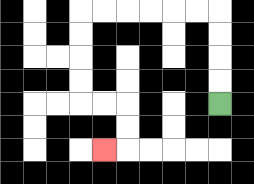{'start': '[9, 4]', 'end': '[4, 6]', 'path_directions': 'U,U,U,U,L,L,L,L,L,L,D,D,D,D,R,R,D,D,L', 'path_coordinates': '[[9, 4], [9, 3], [9, 2], [9, 1], [9, 0], [8, 0], [7, 0], [6, 0], [5, 0], [4, 0], [3, 0], [3, 1], [3, 2], [3, 3], [3, 4], [4, 4], [5, 4], [5, 5], [5, 6], [4, 6]]'}